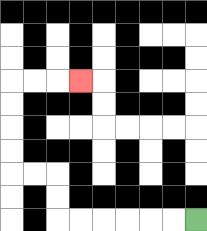{'start': '[8, 9]', 'end': '[3, 3]', 'path_directions': 'L,L,L,L,L,L,U,U,L,L,U,U,U,U,R,R,R', 'path_coordinates': '[[8, 9], [7, 9], [6, 9], [5, 9], [4, 9], [3, 9], [2, 9], [2, 8], [2, 7], [1, 7], [0, 7], [0, 6], [0, 5], [0, 4], [0, 3], [1, 3], [2, 3], [3, 3]]'}